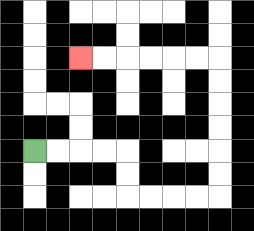{'start': '[1, 6]', 'end': '[3, 2]', 'path_directions': 'R,R,R,R,D,D,R,R,R,R,U,U,U,U,U,U,L,L,L,L,L,L', 'path_coordinates': '[[1, 6], [2, 6], [3, 6], [4, 6], [5, 6], [5, 7], [5, 8], [6, 8], [7, 8], [8, 8], [9, 8], [9, 7], [9, 6], [9, 5], [9, 4], [9, 3], [9, 2], [8, 2], [7, 2], [6, 2], [5, 2], [4, 2], [3, 2]]'}